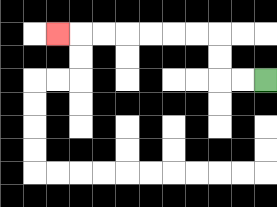{'start': '[11, 3]', 'end': '[2, 1]', 'path_directions': 'L,L,U,U,L,L,L,L,L,L,L', 'path_coordinates': '[[11, 3], [10, 3], [9, 3], [9, 2], [9, 1], [8, 1], [7, 1], [6, 1], [5, 1], [4, 1], [3, 1], [2, 1]]'}